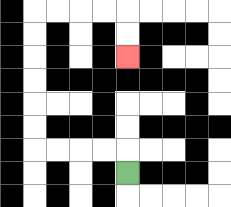{'start': '[5, 7]', 'end': '[5, 2]', 'path_directions': 'U,L,L,L,L,U,U,U,U,U,U,R,R,R,R,D,D', 'path_coordinates': '[[5, 7], [5, 6], [4, 6], [3, 6], [2, 6], [1, 6], [1, 5], [1, 4], [1, 3], [1, 2], [1, 1], [1, 0], [2, 0], [3, 0], [4, 0], [5, 0], [5, 1], [5, 2]]'}